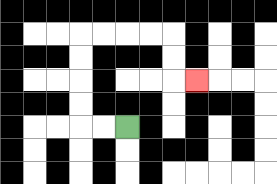{'start': '[5, 5]', 'end': '[8, 3]', 'path_directions': 'L,L,U,U,U,U,R,R,R,R,D,D,R', 'path_coordinates': '[[5, 5], [4, 5], [3, 5], [3, 4], [3, 3], [3, 2], [3, 1], [4, 1], [5, 1], [6, 1], [7, 1], [7, 2], [7, 3], [8, 3]]'}